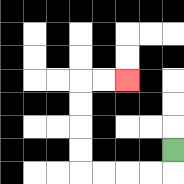{'start': '[7, 6]', 'end': '[5, 3]', 'path_directions': 'D,L,L,L,L,U,U,U,U,R,R', 'path_coordinates': '[[7, 6], [7, 7], [6, 7], [5, 7], [4, 7], [3, 7], [3, 6], [3, 5], [3, 4], [3, 3], [4, 3], [5, 3]]'}